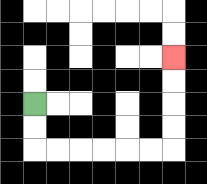{'start': '[1, 4]', 'end': '[7, 2]', 'path_directions': 'D,D,R,R,R,R,R,R,U,U,U,U', 'path_coordinates': '[[1, 4], [1, 5], [1, 6], [2, 6], [3, 6], [4, 6], [5, 6], [6, 6], [7, 6], [7, 5], [7, 4], [7, 3], [7, 2]]'}